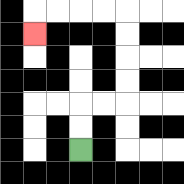{'start': '[3, 6]', 'end': '[1, 1]', 'path_directions': 'U,U,R,R,U,U,U,U,L,L,L,L,D', 'path_coordinates': '[[3, 6], [3, 5], [3, 4], [4, 4], [5, 4], [5, 3], [5, 2], [5, 1], [5, 0], [4, 0], [3, 0], [2, 0], [1, 0], [1, 1]]'}